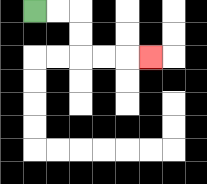{'start': '[1, 0]', 'end': '[6, 2]', 'path_directions': 'R,R,D,D,R,R,R', 'path_coordinates': '[[1, 0], [2, 0], [3, 0], [3, 1], [3, 2], [4, 2], [5, 2], [6, 2]]'}